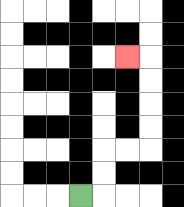{'start': '[3, 8]', 'end': '[5, 2]', 'path_directions': 'R,U,U,R,R,U,U,U,U,L', 'path_coordinates': '[[3, 8], [4, 8], [4, 7], [4, 6], [5, 6], [6, 6], [6, 5], [6, 4], [6, 3], [6, 2], [5, 2]]'}